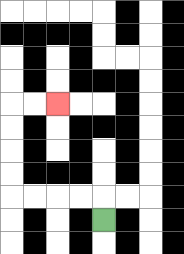{'start': '[4, 9]', 'end': '[2, 4]', 'path_directions': 'U,L,L,L,L,U,U,U,U,R,R', 'path_coordinates': '[[4, 9], [4, 8], [3, 8], [2, 8], [1, 8], [0, 8], [0, 7], [0, 6], [0, 5], [0, 4], [1, 4], [2, 4]]'}